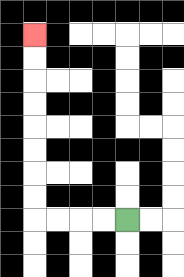{'start': '[5, 9]', 'end': '[1, 1]', 'path_directions': 'L,L,L,L,U,U,U,U,U,U,U,U', 'path_coordinates': '[[5, 9], [4, 9], [3, 9], [2, 9], [1, 9], [1, 8], [1, 7], [1, 6], [1, 5], [1, 4], [1, 3], [1, 2], [1, 1]]'}